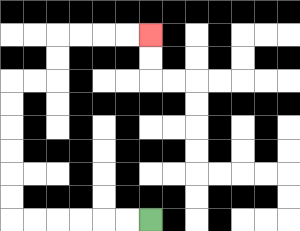{'start': '[6, 9]', 'end': '[6, 1]', 'path_directions': 'L,L,L,L,L,L,U,U,U,U,U,U,R,R,U,U,R,R,R,R', 'path_coordinates': '[[6, 9], [5, 9], [4, 9], [3, 9], [2, 9], [1, 9], [0, 9], [0, 8], [0, 7], [0, 6], [0, 5], [0, 4], [0, 3], [1, 3], [2, 3], [2, 2], [2, 1], [3, 1], [4, 1], [5, 1], [6, 1]]'}